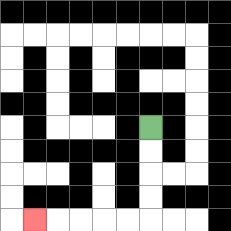{'start': '[6, 5]', 'end': '[1, 9]', 'path_directions': 'D,D,D,D,L,L,L,L,L', 'path_coordinates': '[[6, 5], [6, 6], [6, 7], [6, 8], [6, 9], [5, 9], [4, 9], [3, 9], [2, 9], [1, 9]]'}